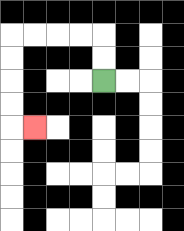{'start': '[4, 3]', 'end': '[1, 5]', 'path_directions': 'U,U,L,L,L,L,D,D,D,D,R', 'path_coordinates': '[[4, 3], [4, 2], [4, 1], [3, 1], [2, 1], [1, 1], [0, 1], [0, 2], [0, 3], [0, 4], [0, 5], [1, 5]]'}